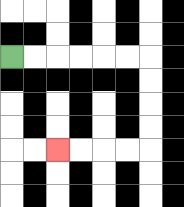{'start': '[0, 2]', 'end': '[2, 6]', 'path_directions': 'R,R,R,R,R,R,D,D,D,D,L,L,L,L', 'path_coordinates': '[[0, 2], [1, 2], [2, 2], [3, 2], [4, 2], [5, 2], [6, 2], [6, 3], [6, 4], [6, 5], [6, 6], [5, 6], [4, 6], [3, 6], [2, 6]]'}